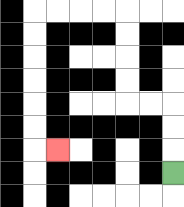{'start': '[7, 7]', 'end': '[2, 6]', 'path_directions': 'U,U,U,L,L,U,U,U,U,L,L,L,L,D,D,D,D,D,D,R', 'path_coordinates': '[[7, 7], [7, 6], [7, 5], [7, 4], [6, 4], [5, 4], [5, 3], [5, 2], [5, 1], [5, 0], [4, 0], [3, 0], [2, 0], [1, 0], [1, 1], [1, 2], [1, 3], [1, 4], [1, 5], [1, 6], [2, 6]]'}